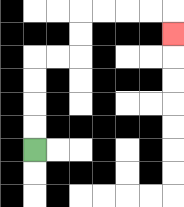{'start': '[1, 6]', 'end': '[7, 1]', 'path_directions': 'U,U,U,U,R,R,U,U,R,R,R,R,D', 'path_coordinates': '[[1, 6], [1, 5], [1, 4], [1, 3], [1, 2], [2, 2], [3, 2], [3, 1], [3, 0], [4, 0], [5, 0], [6, 0], [7, 0], [7, 1]]'}